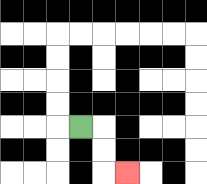{'start': '[3, 5]', 'end': '[5, 7]', 'path_directions': 'R,D,D,R', 'path_coordinates': '[[3, 5], [4, 5], [4, 6], [4, 7], [5, 7]]'}